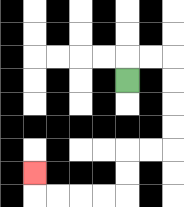{'start': '[5, 3]', 'end': '[1, 7]', 'path_directions': 'U,R,R,D,D,D,D,L,L,D,D,L,L,L,L,U', 'path_coordinates': '[[5, 3], [5, 2], [6, 2], [7, 2], [7, 3], [7, 4], [7, 5], [7, 6], [6, 6], [5, 6], [5, 7], [5, 8], [4, 8], [3, 8], [2, 8], [1, 8], [1, 7]]'}